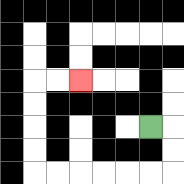{'start': '[6, 5]', 'end': '[3, 3]', 'path_directions': 'R,D,D,L,L,L,L,L,L,U,U,U,U,R,R', 'path_coordinates': '[[6, 5], [7, 5], [7, 6], [7, 7], [6, 7], [5, 7], [4, 7], [3, 7], [2, 7], [1, 7], [1, 6], [1, 5], [1, 4], [1, 3], [2, 3], [3, 3]]'}